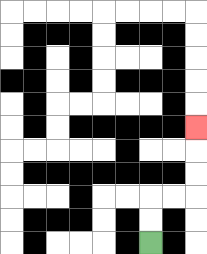{'start': '[6, 10]', 'end': '[8, 5]', 'path_directions': 'U,U,R,R,U,U,U', 'path_coordinates': '[[6, 10], [6, 9], [6, 8], [7, 8], [8, 8], [8, 7], [8, 6], [8, 5]]'}